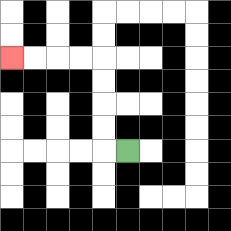{'start': '[5, 6]', 'end': '[0, 2]', 'path_directions': 'L,U,U,U,U,L,L,L,L', 'path_coordinates': '[[5, 6], [4, 6], [4, 5], [4, 4], [4, 3], [4, 2], [3, 2], [2, 2], [1, 2], [0, 2]]'}